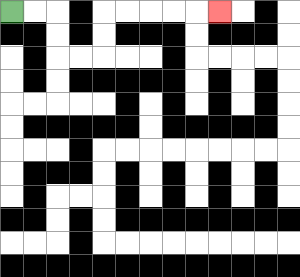{'start': '[0, 0]', 'end': '[9, 0]', 'path_directions': 'R,R,D,D,R,R,U,U,R,R,R,R,R', 'path_coordinates': '[[0, 0], [1, 0], [2, 0], [2, 1], [2, 2], [3, 2], [4, 2], [4, 1], [4, 0], [5, 0], [6, 0], [7, 0], [8, 0], [9, 0]]'}